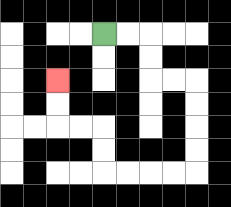{'start': '[4, 1]', 'end': '[2, 3]', 'path_directions': 'R,R,D,D,R,R,D,D,D,D,L,L,L,L,U,U,L,L,U,U', 'path_coordinates': '[[4, 1], [5, 1], [6, 1], [6, 2], [6, 3], [7, 3], [8, 3], [8, 4], [8, 5], [8, 6], [8, 7], [7, 7], [6, 7], [5, 7], [4, 7], [4, 6], [4, 5], [3, 5], [2, 5], [2, 4], [2, 3]]'}